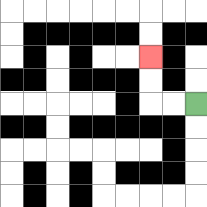{'start': '[8, 4]', 'end': '[6, 2]', 'path_directions': 'L,L,U,U', 'path_coordinates': '[[8, 4], [7, 4], [6, 4], [6, 3], [6, 2]]'}